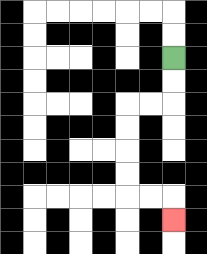{'start': '[7, 2]', 'end': '[7, 9]', 'path_directions': 'D,D,L,L,D,D,D,D,R,R,D', 'path_coordinates': '[[7, 2], [7, 3], [7, 4], [6, 4], [5, 4], [5, 5], [5, 6], [5, 7], [5, 8], [6, 8], [7, 8], [7, 9]]'}